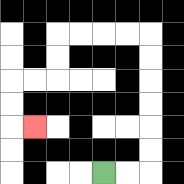{'start': '[4, 7]', 'end': '[1, 5]', 'path_directions': 'R,R,U,U,U,U,U,U,L,L,L,L,D,D,L,L,D,D,R', 'path_coordinates': '[[4, 7], [5, 7], [6, 7], [6, 6], [6, 5], [6, 4], [6, 3], [6, 2], [6, 1], [5, 1], [4, 1], [3, 1], [2, 1], [2, 2], [2, 3], [1, 3], [0, 3], [0, 4], [0, 5], [1, 5]]'}